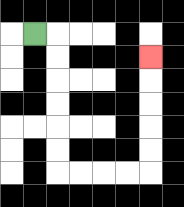{'start': '[1, 1]', 'end': '[6, 2]', 'path_directions': 'R,D,D,D,D,D,D,R,R,R,R,U,U,U,U,U', 'path_coordinates': '[[1, 1], [2, 1], [2, 2], [2, 3], [2, 4], [2, 5], [2, 6], [2, 7], [3, 7], [4, 7], [5, 7], [6, 7], [6, 6], [6, 5], [6, 4], [6, 3], [6, 2]]'}